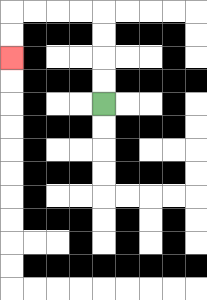{'start': '[4, 4]', 'end': '[0, 2]', 'path_directions': 'U,U,U,U,L,L,L,L,D,D', 'path_coordinates': '[[4, 4], [4, 3], [4, 2], [4, 1], [4, 0], [3, 0], [2, 0], [1, 0], [0, 0], [0, 1], [0, 2]]'}